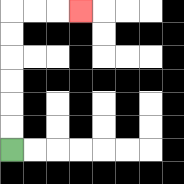{'start': '[0, 6]', 'end': '[3, 0]', 'path_directions': 'U,U,U,U,U,U,R,R,R', 'path_coordinates': '[[0, 6], [0, 5], [0, 4], [0, 3], [0, 2], [0, 1], [0, 0], [1, 0], [2, 0], [3, 0]]'}